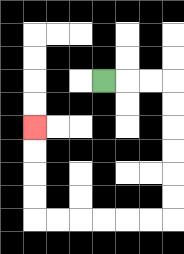{'start': '[4, 3]', 'end': '[1, 5]', 'path_directions': 'R,R,R,D,D,D,D,D,D,L,L,L,L,L,L,U,U,U,U', 'path_coordinates': '[[4, 3], [5, 3], [6, 3], [7, 3], [7, 4], [7, 5], [7, 6], [7, 7], [7, 8], [7, 9], [6, 9], [5, 9], [4, 9], [3, 9], [2, 9], [1, 9], [1, 8], [1, 7], [1, 6], [1, 5]]'}